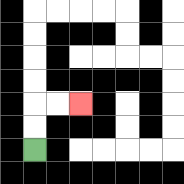{'start': '[1, 6]', 'end': '[3, 4]', 'path_directions': 'U,U,R,R', 'path_coordinates': '[[1, 6], [1, 5], [1, 4], [2, 4], [3, 4]]'}